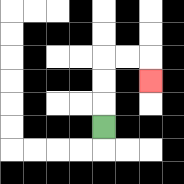{'start': '[4, 5]', 'end': '[6, 3]', 'path_directions': 'U,U,U,R,R,D', 'path_coordinates': '[[4, 5], [4, 4], [4, 3], [4, 2], [5, 2], [6, 2], [6, 3]]'}